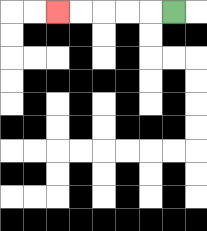{'start': '[7, 0]', 'end': '[2, 0]', 'path_directions': 'L,L,L,L,L', 'path_coordinates': '[[7, 0], [6, 0], [5, 0], [4, 0], [3, 0], [2, 0]]'}